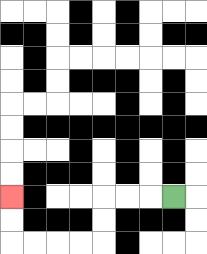{'start': '[7, 8]', 'end': '[0, 8]', 'path_directions': 'L,L,L,D,D,L,L,L,L,U,U', 'path_coordinates': '[[7, 8], [6, 8], [5, 8], [4, 8], [4, 9], [4, 10], [3, 10], [2, 10], [1, 10], [0, 10], [0, 9], [0, 8]]'}